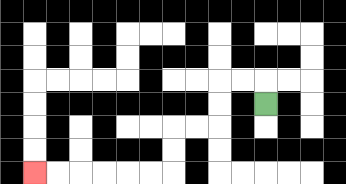{'start': '[11, 4]', 'end': '[1, 7]', 'path_directions': 'U,L,L,D,D,L,L,D,D,L,L,L,L,L,L', 'path_coordinates': '[[11, 4], [11, 3], [10, 3], [9, 3], [9, 4], [9, 5], [8, 5], [7, 5], [7, 6], [7, 7], [6, 7], [5, 7], [4, 7], [3, 7], [2, 7], [1, 7]]'}